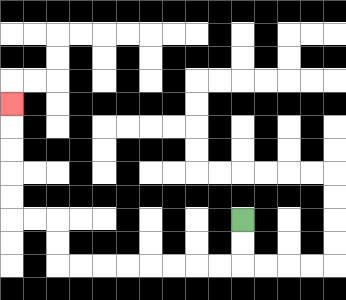{'start': '[10, 9]', 'end': '[0, 4]', 'path_directions': 'D,D,L,L,L,L,L,L,L,L,U,U,L,L,U,U,U,U,U', 'path_coordinates': '[[10, 9], [10, 10], [10, 11], [9, 11], [8, 11], [7, 11], [6, 11], [5, 11], [4, 11], [3, 11], [2, 11], [2, 10], [2, 9], [1, 9], [0, 9], [0, 8], [0, 7], [0, 6], [0, 5], [0, 4]]'}